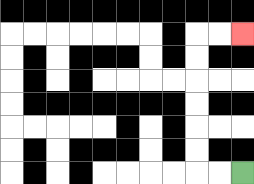{'start': '[10, 7]', 'end': '[10, 1]', 'path_directions': 'L,L,U,U,U,U,U,U,R,R', 'path_coordinates': '[[10, 7], [9, 7], [8, 7], [8, 6], [8, 5], [8, 4], [8, 3], [8, 2], [8, 1], [9, 1], [10, 1]]'}